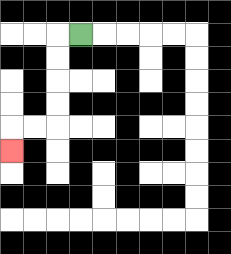{'start': '[3, 1]', 'end': '[0, 6]', 'path_directions': 'L,D,D,D,D,L,L,D', 'path_coordinates': '[[3, 1], [2, 1], [2, 2], [2, 3], [2, 4], [2, 5], [1, 5], [0, 5], [0, 6]]'}